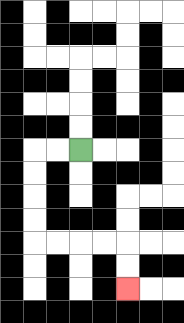{'start': '[3, 6]', 'end': '[5, 12]', 'path_directions': 'L,L,D,D,D,D,R,R,R,R,D,D', 'path_coordinates': '[[3, 6], [2, 6], [1, 6], [1, 7], [1, 8], [1, 9], [1, 10], [2, 10], [3, 10], [4, 10], [5, 10], [5, 11], [5, 12]]'}